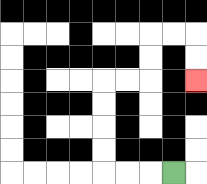{'start': '[7, 7]', 'end': '[8, 3]', 'path_directions': 'L,L,L,U,U,U,U,R,R,U,U,R,R,D,D', 'path_coordinates': '[[7, 7], [6, 7], [5, 7], [4, 7], [4, 6], [4, 5], [4, 4], [4, 3], [5, 3], [6, 3], [6, 2], [6, 1], [7, 1], [8, 1], [8, 2], [8, 3]]'}